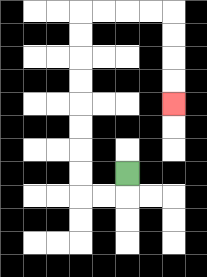{'start': '[5, 7]', 'end': '[7, 4]', 'path_directions': 'D,L,L,U,U,U,U,U,U,U,U,R,R,R,R,D,D,D,D', 'path_coordinates': '[[5, 7], [5, 8], [4, 8], [3, 8], [3, 7], [3, 6], [3, 5], [3, 4], [3, 3], [3, 2], [3, 1], [3, 0], [4, 0], [5, 0], [6, 0], [7, 0], [7, 1], [7, 2], [7, 3], [7, 4]]'}